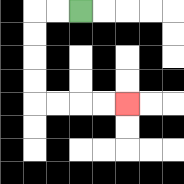{'start': '[3, 0]', 'end': '[5, 4]', 'path_directions': 'L,L,D,D,D,D,R,R,R,R', 'path_coordinates': '[[3, 0], [2, 0], [1, 0], [1, 1], [1, 2], [1, 3], [1, 4], [2, 4], [3, 4], [4, 4], [5, 4]]'}